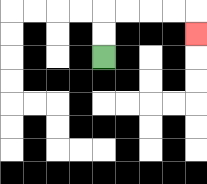{'start': '[4, 2]', 'end': '[8, 1]', 'path_directions': 'U,U,R,R,R,R,D', 'path_coordinates': '[[4, 2], [4, 1], [4, 0], [5, 0], [6, 0], [7, 0], [8, 0], [8, 1]]'}